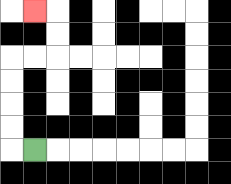{'start': '[1, 6]', 'end': '[1, 0]', 'path_directions': 'L,U,U,U,U,R,R,U,U,L', 'path_coordinates': '[[1, 6], [0, 6], [0, 5], [0, 4], [0, 3], [0, 2], [1, 2], [2, 2], [2, 1], [2, 0], [1, 0]]'}